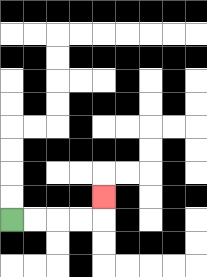{'start': '[0, 9]', 'end': '[4, 8]', 'path_directions': 'R,R,R,R,U', 'path_coordinates': '[[0, 9], [1, 9], [2, 9], [3, 9], [4, 9], [4, 8]]'}